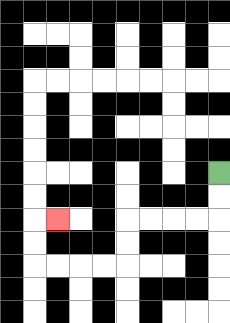{'start': '[9, 7]', 'end': '[2, 9]', 'path_directions': 'D,D,L,L,L,L,D,D,L,L,L,L,U,U,R', 'path_coordinates': '[[9, 7], [9, 8], [9, 9], [8, 9], [7, 9], [6, 9], [5, 9], [5, 10], [5, 11], [4, 11], [3, 11], [2, 11], [1, 11], [1, 10], [1, 9], [2, 9]]'}